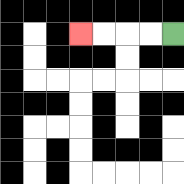{'start': '[7, 1]', 'end': '[3, 1]', 'path_directions': 'L,L,L,L', 'path_coordinates': '[[7, 1], [6, 1], [5, 1], [4, 1], [3, 1]]'}